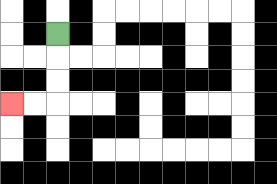{'start': '[2, 1]', 'end': '[0, 4]', 'path_directions': 'D,D,D,L,L', 'path_coordinates': '[[2, 1], [2, 2], [2, 3], [2, 4], [1, 4], [0, 4]]'}